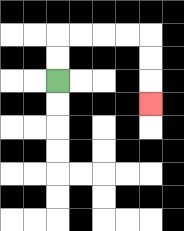{'start': '[2, 3]', 'end': '[6, 4]', 'path_directions': 'U,U,R,R,R,R,D,D,D', 'path_coordinates': '[[2, 3], [2, 2], [2, 1], [3, 1], [4, 1], [5, 1], [6, 1], [6, 2], [6, 3], [6, 4]]'}